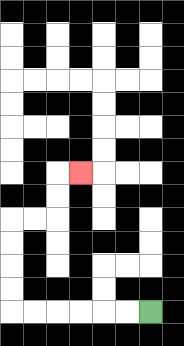{'start': '[6, 13]', 'end': '[3, 7]', 'path_directions': 'L,L,L,L,L,L,U,U,U,U,R,R,U,U,R', 'path_coordinates': '[[6, 13], [5, 13], [4, 13], [3, 13], [2, 13], [1, 13], [0, 13], [0, 12], [0, 11], [0, 10], [0, 9], [1, 9], [2, 9], [2, 8], [2, 7], [3, 7]]'}